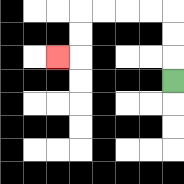{'start': '[7, 3]', 'end': '[2, 2]', 'path_directions': 'U,U,U,L,L,L,L,D,D,L', 'path_coordinates': '[[7, 3], [7, 2], [7, 1], [7, 0], [6, 0], [5, 0], [4, 0], [3, 0], [3, 1], [3, 2], [2, 2]]'}